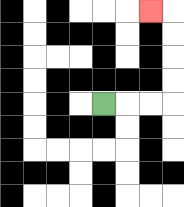{'start': '[4, 4]', 'end': '[6, 0]', 'path_directions': 'R,R,R,U,U,U,U,L', 'path_coordinates': '[[4, 4], [5, 4], [6, 4], [7, 4], [7, 3], [7, 2], [7, 1], [7, 0], [6, 0]]'}